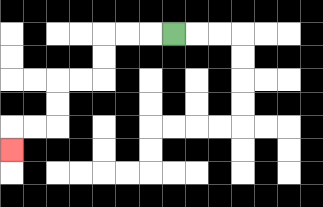{'start': '[7, 1]', 'end': '[0, 6]', 'path_directions': 'L,L,L,D,D,L,L,D,D,L,L,D', 'path_coordinates': '[[7, 1], [6, 1], [5, 1], [4, 1], [4, 2], [4, 3], [3, 3], [2, 3], [2, 4], [2, 5], [1, 5], [0, 5], [0, 6]]'}